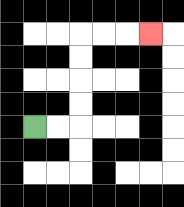{'start': '[1, 5]', 'end': '[6, 1]', 'path_directions': 'R,R,U,U,U,U,R,R,R', 'path_coordinates': '[[1, 5], [2, 5], [3, 5], [3, 4], [3, 3], [3, 2], [3, 1], [4, 1], [5, 1], [6, 1]]'}